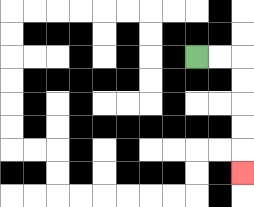{'start': '[8, 2]', 'end': '[10, 7]', 'path_directions': 'R,R,D,D,D,D,D', 'path_coordinates': '[[8, 2], [9, 2], [10, 2], [10, 3], [10, 4], [10, 5], [10, 6], [10, 7]]'}